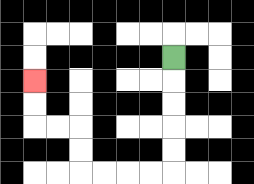{'start': '[7, 2]', 'end': '[1, 3]', 'path_directions': 'D,D,D,D,D,L,L,L,L,U,U,L,L,U,U', 'path_coordinates': '[[7, 2], [7, 3], [7, 4], [7, 5], [7, 6], [7, 7], [6, 7], [5, 7], [4, 7], [3, 7], [3, 6], [3, 5], [2, 5], [1, 5], [1, 4], [1, 3]]'}